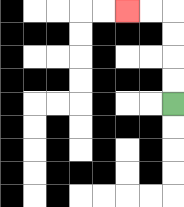{'start': '[7, 4]', 'end': '[5, 0]', 'path_directions': 'U,U,U,U,L,L', 'path_coordinates': '[[7, 4], [7, 3], [7, 2], [7, 1], [7, 0], [6, 0], [5, 0]]'}